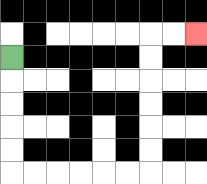{'start': '[0, 2]', 'end': '[8, 1]', 'path_directions': 'D,D,D,D,D,R,R,R,R,R,R,U,U,U,U,U,U,R,R', 'path_coordinates': '[[0, 2], [0, 3], [0, 4], [0, 5], [0, 6], [0, 7], [1, 7], [2, 7], [3, 7], [4, 7], [5, 7], [6, 7], [6, 6], [6, 5], [6, 4], [6, 3], [6, 2], [6, 1], [7, 1], [8, 1]]'}